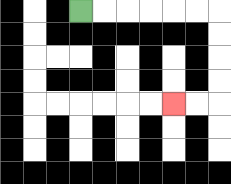{'start': '[3, 0]', 'end': '[7, 4]', 'path_directions': 'R,R,R,R,R,R,D,D,D,D,L,L', 'path_coordinates': '[[3, 0], [4, 0], [5, 0], [6, 0], [7, 0], [8, 0], [9, 0], [9, 1], [9, 2], [9, 3], [9, 4], [8, 4], [7, 4]]'}